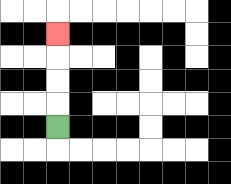{'start': '[2, 5]', 'end': '[2, 1]', 'path_directions': 'U,U,U,U', 'path_coordinates': '[[2, 5], [2, 4], [2, 3], [2, 2], [2, 1]]'}